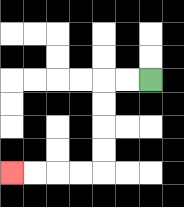{'start': '[6, 3]', 'end': '[0, 7]', 'path_directions': 'L,L,D,D,D,D,L,L,L,L', 'path_coordinates': '[[6, 3], [5, 3], [4, 3], [4, 4], [4, 5], [4, 6], [4, 7], [3, 7], [2, 7], [1, 7], [0, 7]]'}